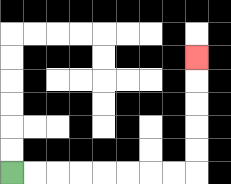{'start': '[0, 7]', 'end': '[8, 2]', 'path_directions': 'R,R,R,R,R,R,R,R,U,U,U,U,U', 'path_coordinates': '[[0, 7], [1, 7], [2, 7], [3, 7], [4, 7], [5, 7], [6, 7], [7, 7], [8, 7], [8, 6], [8, 5], [8, 4], [8, 3], [8, 2]]'}